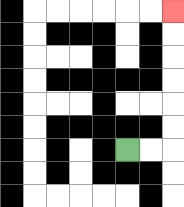{'start': '[5, 6]', 'end': '[7, 0]', 'path_directions': 'R,R,U,U,U,U,U,U', 'path_coordinates': '[[5, 6], [6, 6], [7, 6], [7, 5], [7, 4], [7, 3], [7, 2], [7, 1], [7, 0]]'}